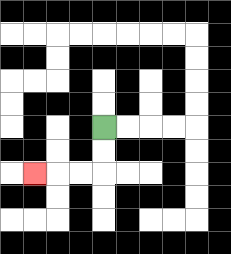{'start': '[4, 5]', 'end': '[1, 7]', 'path_directions': 'D,D,L,L,L', 'path_coordinates': '[[4, 5], [4, 6], [4, 7], [3, 7], [2, 7], [1, 7]]'}